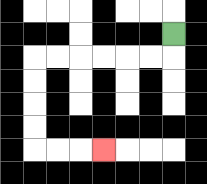{'start': '[7, 1]', 'end': '[4, 6]', 'path_directions': 'D,L,L,L,L,L,L,D,D,D,D,R,R,R', 'path_coordinates': '[[7, 1], [7, 2], [6, 2], [5, 2], [4, 2], [3, 2], [2, 2], [1, 2], [1, 3], [1, 4], [1, 5], [1, 6], [2, 6], [3, 6], [4, 6]]'}